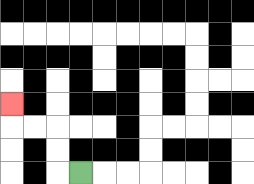{'start': '[3, 7]', 'end': '[0, 4]', 'path_directions': 'L,U,U,L,L,U', 'path_coordinates': '[[3, 7], [2, 7], [2, 6], [2, 5], [1, 5], [0, 5], [0, 4]]'}